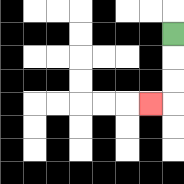{'start': '[7, 1]', 'end': '[6, 4]', 'path_directions': 'D,D,D,L', 'path_coordinates': '[[7, 1], [7, 2], [7, 3], [7, 4], [6, 4]]'}